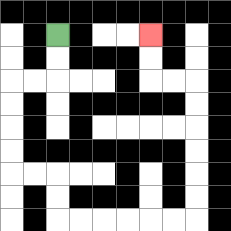{'start': '[2, 1]', 'end': '[6, 1]', 'path_directions': 'D,D,L,L,D,D,D,D,R,R,D,D,R,R,R,R,R,R,U,U,U,U,U,U,L,L,U,U', 'path_coordinates': '[[2, 1], [2, 2], [2, 3], [1, 3], [0, 3], [0, 4], [0, 5], [0, 6], [0, 7], [1, 7], [2, 7], [2, 8], [2, 9], [3, 9], [4, 9], [5, 9], [6, 9], [7, 9], [8, 9], [8, 8], [8, 7], [8, 6], [8, 5], [8, 4], [8, 3], [7, 3], [6, 3], [6, 2], [6, 1]]'}